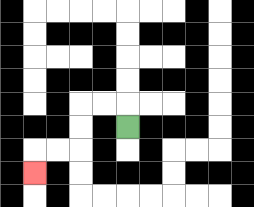{'start': '[5, 5]', 'end': '[1, 7]', 'path_directions': 'U,L,L,D,D,L,L,D', 'path_coordinates': '[[5, 5], [5, 4], [4, 4], [3, 4], [3, 5], [3, 6], [2, 6], [1, 6], [1, 7]]'}